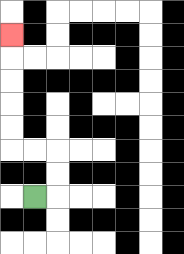{'start': '[1, 8]', 'end': '[0, 1]', 'path_directions': 'R,U,U,L,L,U,U,U,U,U', 'path_coordinates': '[[1, 8], [2, 8], [2, 7], [2, 6], [1, 6], [0, 6], [0, 5], [0, 4], [0, 3], [0, 2], [0, 1]]'}